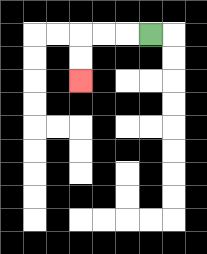{'start': '[6, 1]', 'end': '[3, 3]', 'path_directions': 'L,L,L,D,D', 'path_coordinates': '[[6, 1], [5, 1], [4, 1], [3, 1], [3, 2], [3, 3]]'}